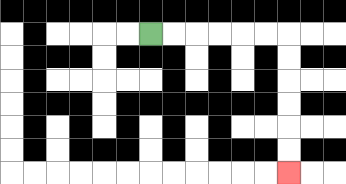{'start': '[6, 1]', 'end': '[12, 7]', 'path_directions': 'R,R,R,R,R,R,D,D,D,D,D,D', 'path_coordinates': '[[6, 1], [7, 1], [8, 1], [9, 1], [10, 1], [11, 1], [12, 1], [12, 2], [12, 3], [12, 4], [12, 5], [12, 6], [12, 7]]'}